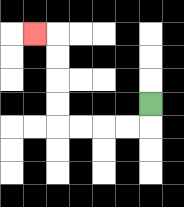{'start': '[6, 4]', 'end': '[1, 1]', 'path_directions': 'D,L,L,L,L,U,U,U,U,L', 'path_coordinates': '[[6, 4], [6, 5], [5, 5], [4, 5], [3, 5], [2, 5], [2, 4], [2, 3], [2, 2], [2, 1], [1, 1]]'}